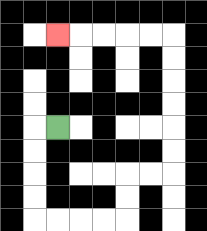{'start': '[2, 5]', 'end': '[2, 1]', 'path_directions': 'L,D,D,D,D,R,R,R,R,U,U,R,R,U,U,U,U,U,U,L,L,L,L,L', 'path_coordinates': '[[2, 5], [1, 5], [1, 6], [1, 7], [1, 8], [1, 9], [2, 9], [3, 9], [4, 9], [5, 9], [5, 8], [5, 7], [6, 7], [7, 7], [7, 6], [7, 5], [7, 4], [7, 3], [7, 2], [7, 1], [6, 1], [5, 1], [4, 1], [3, 1], [2, 1]]'}